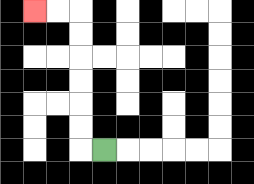{'start': '[4, 6]', 'end': '[1, 0]', 'path_directions': 'L,U,U,U,U,U,U,L,L', 'path_coordinates': '[[4, 6], [3, 6], [3, 5], [3, 4], [3, 3], [3, 2], [3, 1], [3, 0], [2, 0], [1, 0]]'}